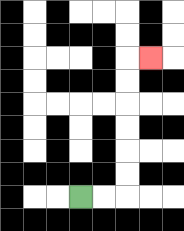{'start': '[3, 8]', 'end': '[6, 2]', 'path_directions': 'R,R,U,U,U,U,U,U,R', 'path_coordinates': '[[3, 8], [4, 8], [5, 8], [5, 7], [5, 6], [5, 5], [5, 4], [5, 3], [5, 2], [6, 2]]'}